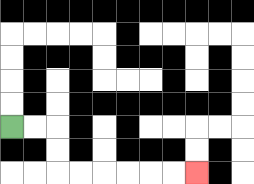{'start': '[0, 5]', 'end': '[8, 7]', 'path_directions': 'R,R,D,D,R,R,R,R,R,R', 'path_coordinates': '[[0, 5], [1, 5], [2, 5], [2, 6], [2, 7], [3, 7], [4, 7], [5, 7], [6, 7], [7, 7], [8, 7]]'}